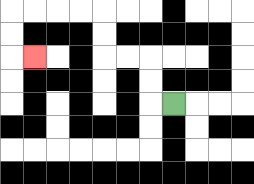{'start': '[7, 4]', 'end': '[1, 2]', 'path_directions': 'L,U,U,L,L,U,U,L,L,L,L,D,D,R', 'path_coordinates': '[[7, 4], [6, 4], [6, 3], [6, 2], [5, 2], [4, 2], [4, 1], [4, 0], [3, 0], [2, 0], [1, 0], [0, 0], [0, 1], [0, 2], [1, 2]]'}